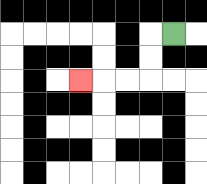{'start': '[7, 1]', 'end': '[3, 3]', 'path_directions': 'L,D,D,L,L,L', 'path_coordinates': '[[7, 1], [6, 1], [6, 2], [6, 3], [5, 3], [4, 3], [3, 3]]'}